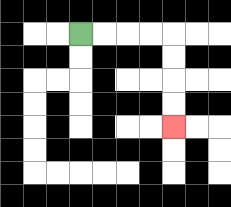{'start': '[3, 1]', 'end': '[7, 5]', 'path_directions': 'R,R,R,R,D,D,D,D', 'path_coordinates': '[[3, 1], [4, 1], [5, 1], [6, 1], [7, 1], [7, 2], [7, 3], [7, 4], [7, 5]]'}